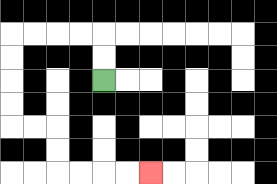{'start': '[4, 3]', 'end': '[6, 7]', 'path_directions': 'U,U,L,L,L,L,D,D,D,D,R,R,D,D,R,R,R,R', 'path_coordinates': '[[4, 3], [4, 2], [4, 1], [3, 1], [2, 1], [1, 1], [0, 1], [0, 2], [0, 3], [0, 4], [0, 5], [1, 5], [2, 5], [2, 6], [2, 7], [3, 7], [4, 7], [5, 7], [6, 7]]'}